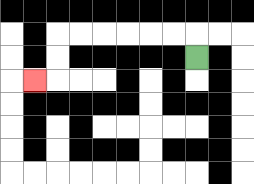{'start': '[8, 2]', 'end': '[1, 3]', 'path_directions': 'U,L,L,L,L,L,L,D,D,L', 'path_coordinates': '[[8, 2], [8, 1], [7, 1], [6, 1], [5, 1], [4, 1], [3, 1], [2, 1], [2, 2], [2, 3], [1, 3]]'}